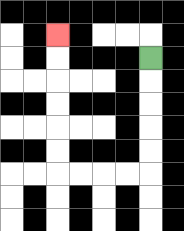{'start': '[6, 2]', 'end': '[2, 1]', 'path_directions': 'D,D,D,D,D,L,L,L,L,U,U,U,U,U,U', 'path_coordinates': '[[6, 2], [6, 3], [6, 4], [6, 5], [6, 6], [6, 7], [5, 7], [4, 7], [3, 7], [2, 7], [2, 6], [2, 5], [2, 4], [2, 3], [2, 2], [2, 1]]'}